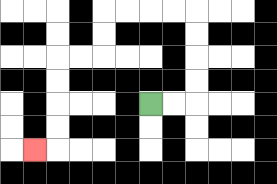{'start': '[6, 4]', 'end': '[1, 6]', 'path_directions': 'R,R,U,U,U,U,L,L,L,L,D,D,L,L,D,D,D,D,L', 'path_coordinates': '[[6, 4], [7, 4], [8, 4], [8, 3], [8, 2], [8, 1], [8, 0], [7, 0], [6, 0], [5, 0], [4, 0], [4, 1], [4, 2], [3, 2], [2, 2], [2, 3], [2, 4], [2, 5], [2, 6], [1, 6]]'}